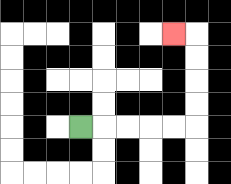{'start': '[3, 5]', 'end': '[7, 1]', 'path_directions': 'R,R,R,R,R,U,U,U,U,L', 'path_coordinates': '[[3, 5], [4, 5], [5, 5], [6, 5], [7, 5], [8, 5], [8, 4], [8, 3], [8, 2], [8, 1], [7, 1]]'}